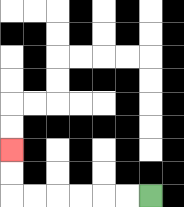{'start': '[6, 8]', 'end': '[0, 6]', 'path_directions': 'L,L,L,L,L,L,U,U', 'path_coordinates': '[[6, 8], [5, 8], [4, 8], [3, 8], [2, 8], [1, 8], [0, 8], [0, 7], [0, 6]]'}